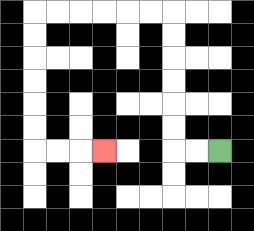{'start': '[9, 6]', 'end': '[4, 6]', 'path_directions': 'L,L,U,U,U,U,U,U,L,L,L,L,L,L,D,D,D,D,D,D,R,R,R', 'path_coordinates': '[[9, 6], [8, 6], [7, 6], [7, 5], [7, 4], [7, 3], [7, 2], [7, 1], [7, 0], [6, 0], [5, 0], [4, 0], [3, 0], [2, 0], [1, 0], [1, 1], [1, 2], [1, 3], [1, 4], [1, 5], [1, 6], [2, 6], [3, 6], [4, 6]]'}